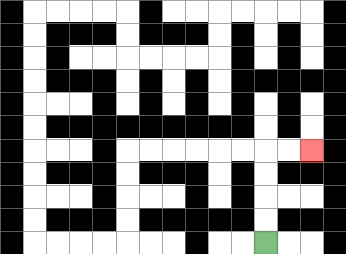{'start': '[11, 10]', 'end': '[13, 6]', 'path_directions': 'U,U,U,U,R,R', 'path_coordinates': '[[11, 10], [11, 9], [11, 8], [11, 7], [11, 6], [12, 6], [13, 6]]'}